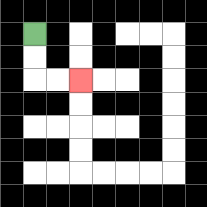{'start': '[1, 1]', 'end': '[3, 3]', 'path_directions': 'D,D,R,R', 'path_coordinates': '[[1, 1], [1, 2], [1, 3], [2, 3], [3, 3]]'}